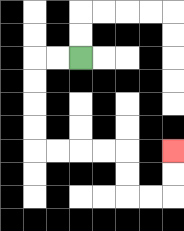{'start': '[3, 2]', 'end': '[7, 6]', 'path_directions': 'L,L,D,D,D,D,R,R,R,R,D,D,R,R,U,U', 'path_coordinates': '[[3, 2], [2, 2], [1, 2], [1, 3], [1, 4], [1, 5], [1, 6], [2, 6], [3, 6], [4, 6], [5, 6], [5, 7], [5, 8], [6, 8], [7, 8], [7, 7], [7, 6]]'}